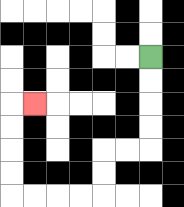{'start': '[6, 2]', 'end': '[1, 4]', 'path_directions': 'D,D,D,D,L,L,D,D,L,L,L,L,U,U,U,U,R', 'path_coordinates': '[[6, 2], [6, 3], [6, 4], [6, 5], [6, 6], [5, 6], [4, 6], [4, 7], [4, 8], [3, 8], [2, 8], [1, 8], [0, 8], [0, 7], [0, 6], [0, 5], [0, 4], [1, 4]]'}